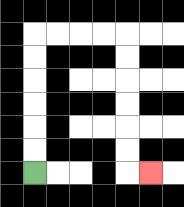{'start': '[1, 7]', 'end': '[6, 7]', 'path_directions': 'U,U,U,U,U,U,R,R,R,R,D,D,D,D,D,D,R', 'path_coordinates': '[[1, 7], [1, 6], [1, 5], [1, 4], [1, 3], [1, 2], [1, 1], [2, 1], [3, 1], [4, 1], [5, 1], [5, 2], [5, 3], [5, 4], [5, 5], [5, 6], [5, 7], [6, 7]]'}